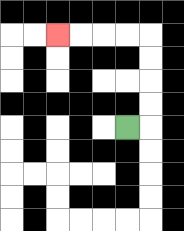{'start': '[5, 5]', 'end': '[2, 1]', 'path_directions': 'R,U,U,U,U,L,L,L,L', 'path_coordinates': '[[5, 5], [6, 5], [6, 4], [6, 3], [6, 2], [6, 1], [5, 1], [4, 1], [3, 1], [2, 1]]'}